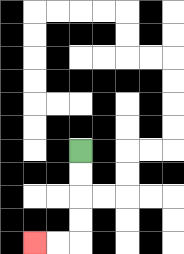{'start': '[3, 6]', 'end': '[1, 10]', 'path_directions': 'D,D,D,D,L,L', 'path_coordinates': '[[3, 6], [3, 7], [3, 8], [3, 9], [3, 10], [2, 10], [1, 10]]'}